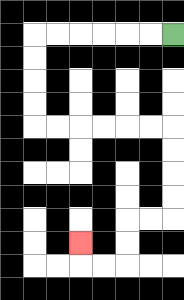{'start': '[7, 1]', 'end': '[3, 10]', 'path_directions': 'L,L,L,L,L,L,D,D,D,D,R,R,R,R,R,R,D,D,D,D,L,L,D,D,L,L,U', 'path_coordinates': '[[7, 1], [6, 1], [5, 1], [4, 1], [3, 1], [2, 1], [1, 1], [1, 2], [1, 3], [1, 4], [1, 5], [2, 5], [3, 5], [4, 5], [5, 5], [6, 5], [7, 5], [7, 6], [7, 7], [7, 8], [7, 9], [6, 9], [5, 9], [5, 10], [5, 11], [4, 11], [3, 11], [3, 10]]'}